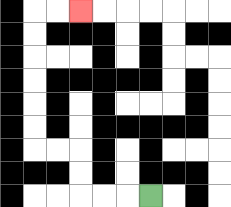{'start': '[6, 8]', 'end': '[3, 0]', 'path_directions': 'L,L,L,U,U,L,L,U,U,U,U,U,U,R,R', 'path_coordinates': '[[6, 8], [5, 8], [4, 8], [3, 8], [3, 7], [3, 6], [2, 6], [1, 6], [1, 5], [1, 4], [1, 3], [1, 2], [1, 1], [1, 0], [2, 0], [3, 0]]'}